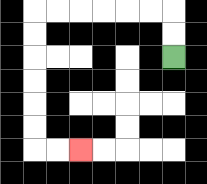{'start': '[7, 2]', 'end': '[3, 6]', 'path_directions': 'U,U,L,L,L,L,L,L,D,D,D,D,D,D,R,R', 'path_coordinates': '[[7, 2], [7, 1], [7, 0], [6, 0], [5, 0], [4, 0], [3, 0], [2, 0], [1, 0], [1, 1], [1, 2], [1, 3], [1, 4], [1, 5], [1, 6], [2, 6], [3, 6]]'}